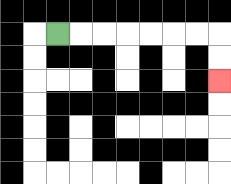{'start': '[2, 1]', 'end': '[9, 3]', 'path_directions': 'R,R,R,R,R,R,R,D,D', 'path_coordinates': '[[2, 1], [3, 1], [4, 1], [5, 1], [6, 1], [7, 1], [8, 1], [9, 1], [9, 2], [9, 3]]'}